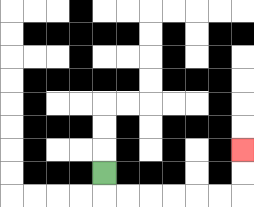{'start': '[4, 7]', 'end': '[10, 6]', 'path_directions': 'D,R,R,R,R,R,R,U,U', 'path_coordinates': '[[4, 7], [4, 8], [5, 8], [6, 8], [7, 8], [8, 8], [9, 8], [10, 8], [10, 7], [10, 6]]'}